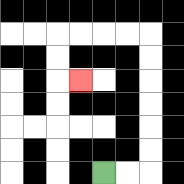{'start': '[4, 7]', 'end': '[3, 3]', 'path_directions': 'R,R,U,U,U,U,U,U,L,L,L,L,D,D,R', 'path_coordinates': '[[4, 7], [5, 7], [6, 7], [6, 6], [6, 5], [6, 4], [6, 3], [6, 2], [6, 1], [5, 1], [4, 1], [3, 1], [2, 1], [2, 2], [2, 3], [3, 3]]'}